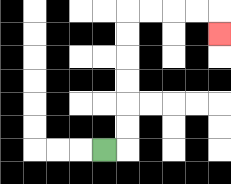{'start': '[4, 6]', 'end': '[9, 1]', 'path_directions': 'R,U,U,U,U,U,U,R,R,R,R,D', 'path_coordinates': '[[4, 6], [5, 6], [5, 5], [5, 4], [5, 3], [5, 2], [5, 1], [5, 0], [6, 0], [7, 0], [8, 0], [9, 0], [9, 1]]'}